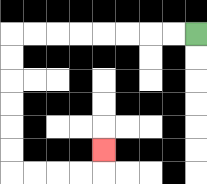{'start': '[8, 1]', 'end': '[4, 6]', 'path_directions': 'L,L,L,L,L,L,L,L,D,D,D,D,D,D,R,R,R,R,U', 'path_coordinates': '[[8, 1], [7, 1], [6, 1], [5, 1], [4, 1], [3, 1], [2, 1], [1, 1], [0, 1], [0, 2], [0, 3], [0, 4], [0, 5], [0, 6], [0, 7], [1, 7], [2, 7], [3, 7], [4, 7], [4, 6]]'}